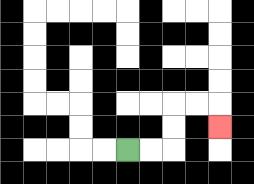{'start': '[5, 6]', 'end': '[9, 5]', 'path_directions': 'R,R,U,U,R,R,D', 'path_coordinates': '[[5, 6], [6, 6], [7, 6], [7, 5], [7, 4], [8, 4], [9, 4], [9, 5]]'}